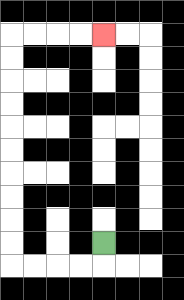{'start': '[4, 10]', 'end': '[4, 1]', 'path_directions': 'D,L,L,L,L,U,U,U,U,U,U,U,U,U,U,R,R,R,R', 'path_coordinates': '[[4, 10], [4, 11], [3, 11], [2, 11], [1, 11], [0, 11], [0, 10], [0, 9], [0, 8], [0, 7], [0, 6], [0, 5], [0, 4], [0, 3], [0, 2], [0, 1], [1, 1], [2, 1], [3, 1], [4, 1]]'}